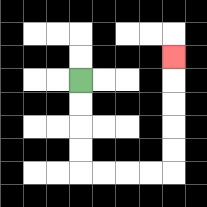{'start': '[3, 3]', 'end': '[7, 2]', 'path_directions': 'D,D,D,D,R,R,R,R,U,U,U,U,U', 'path_coordinates': '[[3, 3], [3, 4], [3, 5], [3, 6], [3, 7], [4, 7], [5, 7], [6, 7], [7, 7], [7, 6], [7, 5], [7, 4], [7, 3], [7, 2]]'}